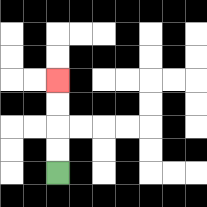{'start': '[2, 7]', 'end': '[2, 3]', 'path_directions': 'U,U,U,U', 'path_coordinates': '[[2, 7], [2, 6], [2, 5], [2, 4], [2, 3]]'}